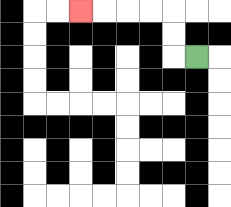{'start': '[8, 2]', 'end': '[3, 0]', 'path_directions': 'L,U,U,L,L,L,L', 'path_coordinates': '[[8, 2], [7, 2], [7, 1], [7, 0], [6, 0], [5, 0], [4, 0], [3, 0]]'}